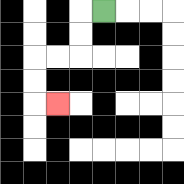{'start': '[4, 0]', 'end': '[2, 4]', 'path_directions': 'L,D,D,L,L,D,D,R', 'path_coordinates': '[[4, 0], [3, 0], [3, 1], [3, 2], [2, 2], [1, 2], [1, 3], [1, 4], [2, 4]]'}